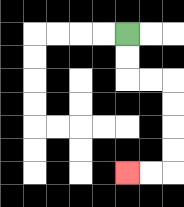{'start': '[5, 1]', 'end': '[5, 7]', 'path_directions': 'D,D,R,R,D,D,D,D,L,L', 'path_coordinates': '[[5, 1], [5, 2], [5, 3], [6, 3], [7, 3], [7, 4], [7, 5], [7, 6], [7, 7], [6, 7], [5, 7]]'}